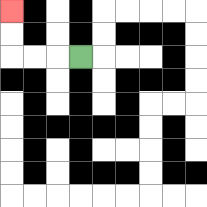{'start': '[3, 2]', 'end': '[0, 0]', 'path_directions': 'L,L,L,U,U', 'path_coordinates': '[[3, 2], [2, 2], [1, 2], [0, 2], [0, 1], [0, 0]]'}